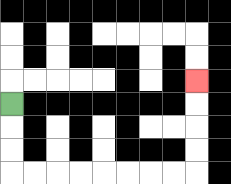{'start': '[0, 4]', 'end': '[8, 3]', 'path_directions': 'D,D,D,R,R,R,R,R,R,R,R,U,U,U,U', 'path_coordinates': '[[0, 4], [0, 5], [0, 6], [0, 7], [1, 7], [2, 7], [3, 7], [4, 7], [5, 7], [6, 7], [7, 7], [8, 7], [8, 6], [8, 5], [8, 4], [8, 3]]'}